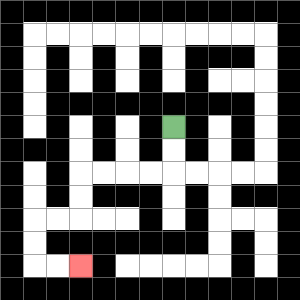{'start': '[7, 5]', 'end': '[3, 11]', 'path_directions': 'D,D,L,L,L,L,D,D,L,L,D,D,R,R', 'path_coordinates': '[[7, 5], [7, 6], [7, 7], [6, 7], [5, 7], [4, 7], [3, 7], [3, 8], [3, 9], [2, 9], [1, 9], [1, 10], [1, 11], [2, 11], [3, 11]]'}